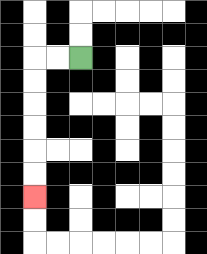{'start': '[3, 2]', 'end': '[1, 8]', 'path_directions': 'L,L,D,D,D,D,D,D', 'path_coordinates': '[[3, 2], [2, 2], [1, 2], [1, 3], [1, 4], [1, 5], [1, 6], [1, 7], [1, 8]]'}